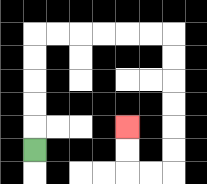{'start': '[1, 6]', 'end': '[5, 5]', 'path_directions': 'U,U,U,U,U,R,R,R,R,R,R,D,D,D,D,D,D,L,L,U,U', 'path_coordinates': '[[1, 6], [1, 5], [1, 4], [1, 3], [1, 2], [1, 1], [2, 1], [3, 1], [4, 1], [5, 1], [6, 1], [7, 1], [7, 2], [7, 3], [7, 4], [7, 5], [7, 6], [7, 7], [6, 7], [5, 7], [5, 6], [5, 5]]'}